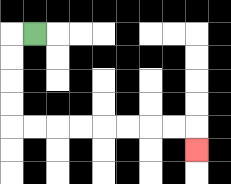{'start': '[1, 1]', 'end': '[8, 6]', 'path_directions': 'L,D,D,D,D,R,R,R,R,R,R,R,R,D', 'path_coordinates': '[[1, 1], [0, 1], [0, 2], [0, 3], [0, 4], [0, 5], [1, 5], [2, 5], [3, 5], [4, 5], [5, 5], [6, 5], [7, 5], [8, 5], [8, 6]]'}